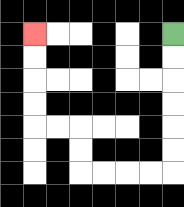{'start': '[7, 1]', 'end': '[1, 1]', 'path_directions': 'D,D,D,D,D,D,L,L,L,L,U,U,L,L,U,U,U,U', 'path_coordinates': '[[7, 1], [7, 2], [7, 3], [7, 4], [7, 5], [7, 6], [7, 7], [6, 7], [5, 7], [4, 7], [3, 7], [3, 6], [3, 5], [2, 5], [1, 5], [1, 4], [1, 3], [1, 2], [1, 1]]'}